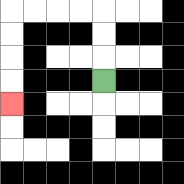{'start': '[4, 3]', 'end': '[0, 4]', 'path_directions': 'U,U,U,L,L,L,L,D,D,D,D', 'path_coordinates': '[[4, 3], [4, 2], [4, 1], [4, 0], [3, 0], [2, 0], [1, 0], [0, 0], [0, 1], [0, 2], [0, 3], [0, 4]]'}